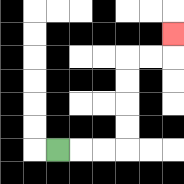{'start': '[2, 6]', 'end': '[7, 1]', 'path_directions': 'R,R,R,U,U,U,U,R,R,U', 'path_coordinates': '[[2, 6], [3, 6], [4, 6], [5, 6], [5, 5], [5, 4], [5, 3], [5, 2], [6, 2], [7, 2], [7, 1]]'}